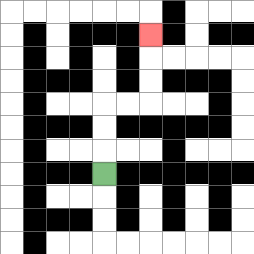{'start': '[4, 7]', 'end': '[6, 1]', 'path_directions': 'U,U,U,R,R,U,U,U', 'path_coordinates': '[[4, 7], [4, 6], [4, 5], [4, 4], [5, 4], [6, 4], [6, 3], [6, 2], [6, 1]]'}